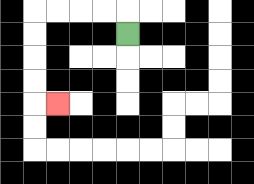{'start': '[5, 1]', 'end': '[2, 4]', 'path_directions': 'U,L,L,L,L,D,D,D,D,R', 'path_coordinates': '[[5, 1], [5, 0], [4, 0], [3, 0], [2, 0], [1, 0], [1, 1], [1, 2], [1, 3], [1, 4], [2, 4]]'}